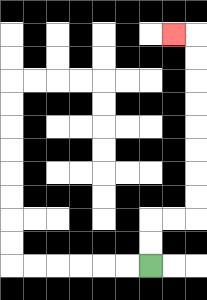{'start': '[6, 11]', 'end': '[7, 1]', 'path_directions': 'U,U,R,R,U,U,U,U,U,U,U,U,L', 'path_coordinates': '[[6, 11], [6, 10], [6, 9], [7, 9], [8, 9], [8, 8], [8, 7], [8, 6], [8, 5], [8, 4], [8, 3], [8, 2], [8, 1], [7, 1]]'}